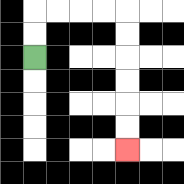{'start': '[1, 2]', 'end': '[5, 6]', 'path_directions': 'U,U,R,R,R,R,D,D,D,D,D,D', 'path_coordinates': '[[1, 2], [1, 1], [1, 0], [2, 0], [3, 0], [4, 0], [5, 0], [5, 1], [5, 2], [5, 3], [5, 4], [5, 5], [5, 6]]'}